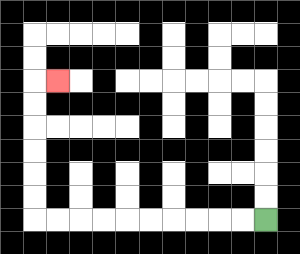{'start': '[11, 9]', 'end': '[2, 3]', 'path_directions': 'L,L,L,L,L,L,L,L,L,L,U,U,U,U,U,U,R', 'path_coordinates': '[[11, 9], [10, 9], [9, 9], [8, 9], [7, 9], [6, 9], [5, 9], [4, 9], [3, 9], [2, 9], [1, 9], [1, 8], [1, 7], [1, 6], [1, 5], [1, 4], [1, 3], [2, 3]]'}